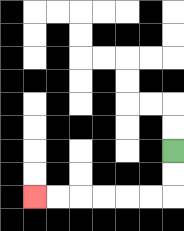{'start': '[7, 6]', 'end': '[1, 8]', 'path_directions': 'D,D,L,L,L,L,L,L', 'path_coordinates': '[[7, 6], [7, 7], [7, 8], [6, 8], [5, 8], [4, 8], [3, 8], [2, 8], [1, 8]]'}